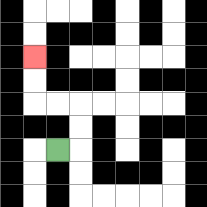{'start': '[2, 6]', 'end': '[1, 2]', 'path_directions': 'R,U,U,L,L,U,U', 'path_coordinates': '[[2, 6], [3, 6], [3, 5], [3, 4], [2, 4], [1, 4], [1, 3], [1, 2]]'}